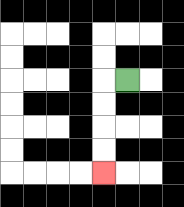{'start': '[5, 3]', 'end': '[4, 7]', 'path_directions': 'L,D,D,D,D', 'path_coordinates': '[[5, 3], [4, 3], [4, 4], [4, 5], [4, 6], [4, 7]]'}